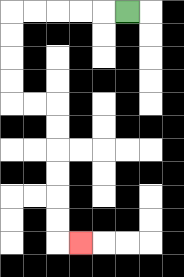{'start': '[5, 0]', 'end': '[3, 10]', 'path_directions': 'L,L,L,L,L,D,D,D,D,R,R,D,D,D,D,D,D,R', 'path_coordinates': '[[5, 0], [4, 0], [3, 0], [2, 0], [1, 0], [0, 0], [0, 1], [0, 2], [0, 3], [0, 4], [1, 4], [2, 4], [2, 5], [2, 6], [2, 7], [2, 8], [2, 9], [2, 10], [3, 10]]'}